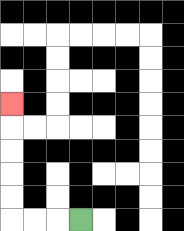{'start': '[3, 9]', 'end': '[0, 4]', 'path_directions': 'L,L,L,U,U,U,U,U', 'path_coordinates': '[[3, 9], [2, 9], [1, 9], [0, 9], [0, 8], [0, 7], [0, 6], [0, 5], [0, 4]]'}